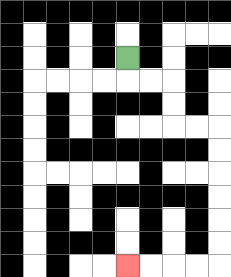{'start': '[5, 2]', 'end': '[5, 11]', 'path_directions': 'D,R,R,D,D,R,R,D,D,D,D,D,D,L,L,L,L', 'path_coordinates': '[[5, 2], [5, 3], [6, 3], [7, 3], [7, 4], [7, 5], [8, 5], [9, 5], [9, 6], [9, 7], [9, 8], [9, 9], [9, 10], [9, 11], [8, 11], [7, 11], [6, 11], [5, 11]]'}